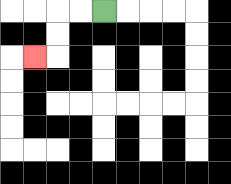{'start': '[4, 0]', 'end': '[1, 2]', 'path_directions': 'L,L,D,D,L', 'path_coordinates': '[[4, 0], [3, 0], [2, 0], [2, 1], [2, 2], [1, 2]]'}